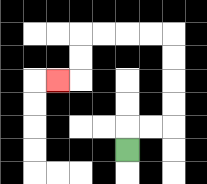{'start': '[5, 6]', 'end': '[2, 3]', 'path_directions': 'U,R,R,U,U,U,U,L,L,L,L,D,D,L', 'path_coordinates': '[[5, 6], [5, 5], [6, 5], [7, 5], [7, 4], [7, 3], [7, 2], [7, 1], [6, 1], [5, 1], [4, 1], [3, 1], [3, 2], [3, 3], [2, 3]]'}